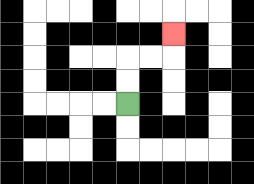{'start': '[5, 4]', 'end': '[7, 1]', 'path_directions': 'U,U,R,R,U', 'path_coordinates': '[[5, 4], [5, 3], [5, 2], [6, 2], [7, 2], [7, 1]]'}